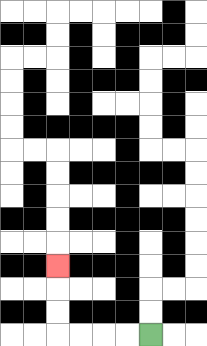{'start': '[6, 14]', 'end': '[2, 11]', 'path_directions': 'L,L,L,L,U,U,U', 'path_coordinates': '[[6, 14], [5, 14], [4, 14], [3, 14], [2, 14], [2, 13], [2, 12], [2, 11]]'}